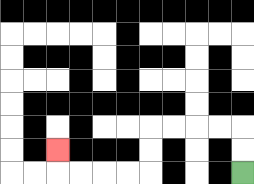{'start': '[10, 7]', 'end': '[2, 6]', 'path_directions': 'U,U,L,L,L,L,D,D,L,L,L,L,U', 'path_coordinates': '[[10, 7], [10, 6], [10, 5], [9, 5], [8, 5], [7, 5], [6, 5], [6, 6], [6, 7], [5, 7], [4, 7], [3, 7], [2, 7], [2, 6]]'}